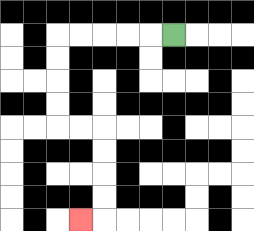{'start': '[7, 1]', 'end': '[3, 9]', 'path_directions': 'L,L,L,L,L,D,D,D,D,R,R,D,D,D,D,L', 'path_coordinates': '[[7, 1], [6, 1], [5, 1], [4, 1], [3, 1], [2, 1], [2, 2], [2, 3], [2, 4], [2, 5], [3, 5], [4, 5], [4, 6], [4, 7], [4, 8], [4, 9], [3, 9]]'}